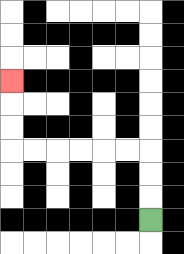{'start': '[6, 9]', 'end': '[0, 3]', 'path_directions': 'U,U,U,L,L,L,L,L,L,U,U,U', 'path_coordinates': '[[6, 9], [6, 8], [6, 7], [6, 6], [5, 6], [4, 6], [3, 6], [2, 6], [1, 6], [0, 6], [0, 5], [0, 4], [0, 3]]'}